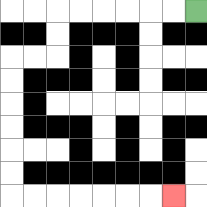{'start': '[8, 0]', 'end': '[7, 8]', 'path_directions': 'L,L,L,L,L,L,D,D,L,L,D,D,D,D,D,D,R,R,R,R,R,R,R', 'path_coordinates': '[[8, 0], [7, 0], [6, 0], [5, 0], [4, 0], [3, 0], [2, 0], [2, 1], [2, 2], [1, 2], [0, 2], [0, 3], [0, 4], [0, 5], [0, 6], [0, 7], [0, 8], [1, 8], [2, 8], [3, 8], [4, 8], [5, 8], [6, 8], [7, 8]]'}